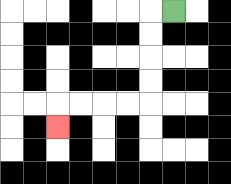{'start': '[7, 0]', 'end': '[2, 5]', 'path_directions': 'L,D,D,D,D,L,L,L,L,D', 'path_coordinates': '[[7, 0], [6, 0], [6, 1], [6, 2], [6, 3], [6, 4], [5, 4], [4, 4], [3, 4], [2, 4], [2, 5]]'}